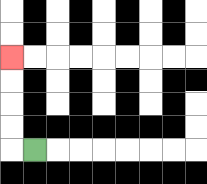{'start': '[1, 6]', 'end': '[0, 2]', 'path_directions': 'L,U,U,U,U', 'path_coordinates': '[[1, 6], [0, 6], [0, 5], [0, 4], [0, 3], [0, 2]]'}